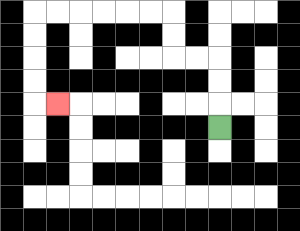{'start': '[9, 5]', 'end': '[2, 4]', 'path_directions': 'U,U,U,L,L,U,U,L,L,L,L,L,L,D,D,D,D,R', 'path_coordinates': '[[9, 5], [9, 4], [9, 3], [9, 2], [8, 2], [7, 2], [7, 1], [7, 0], [6, 0], [5, 0], [4, 0], [3, 0], [2, 0], [1, 0], [1, 1], [1, 2], [1, 3], [1, 4], [2, 4]]'}